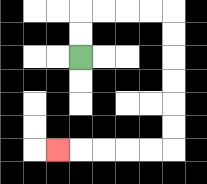{'start': '[3, 2]', 'end': '[2, 6]', 'path_directions': 'U,U,R,R,R,R,D,D,D,D,D,D,L,L,L,L,L', 'path_coordinates': '[[3, 2], [3, 1], [3, 0], [4, 0], [5, 0], [6, 0], [7, 0], [7, 1], [7, 2], [7, 3], [7, 4], [7, 5], [7, 6], [6, 6], [5, 6], [4, 6], [3, 6], [2, 6]]'}